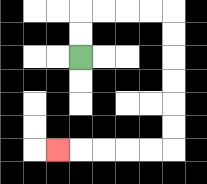{'start': '[3, 2]', 'end': '[2, 6]', 'path_directions': 'U,U,R,R,R,R,D,D,D,D,D,D,L,L,L,L,L', 'path_coordinates': '[[3, 2], [3, 1], [3, 0], [4, 0], [5, 0], [6, 0], [7, 0], [7, 1], [7, 2], [7, 3], [7, 4], [7, 5], [7, 6], [6, 6], [5, 6], [4, 6], [3, 6], [2, 6]]'}